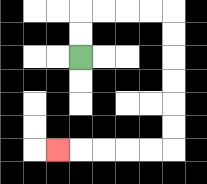{'start': '[3, 2]', 'end': '[2, 6]', 'path_directions': 'U,U,R,R,R,R,D,D,D,D,D,D,L,L,L,L,L', 'path_coordinates': '[[3, 2], [3, 1], [3, 0], [4, 0], [5, 0], [6, 0], [7, 0], [7, 1], [7, 2], [7, 3], [7, 4], [7, 5], [7, 6], [6, 6], [5, 6], [4, 6], [3, 6], [2, 6]]'}